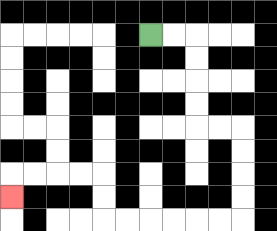{'start': '[6, 1]', 'end': '[0, 8]', 'path_directions': 'R,R,D,D,D,D,R,R,D,D,D,D,L,L,L,L,L,L,U,U,L,L,L,L,D', 'path_coordinates': '[[6, 1], [7, 1], [8, 1], [8, 2], [8, 3], [8, 4], [8, 5], [9, 5], [10, 5], [10, 6], [10, 7], [10, 8], [10, 9], [9, 9], [8, 9], [7, 9], [6, 9], [5, 9], [4, 9], [4, 8], [4, 7], [3, 7], [2, 7], [1, 7], [0, 7], [0, 8]]'}